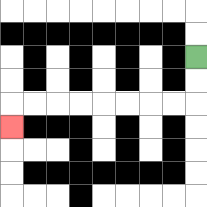{'start': '[8, 2]', 'end': '[0, 5]', 'path_directions': 'D,D,L,L,L,L,L,L,L,L,D', 'path_coordinates': '[[8, 2], [8, 3], [8, 4], [7, 4], [6, 4], [5, 4], [4, 4], [3, 4], [2, 4], [1, 4], [0, 4], [0, 5]]'}